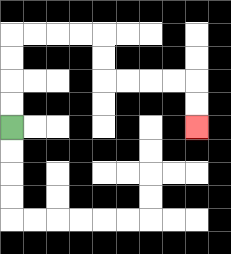{'start': '[0, 5]', 'end': '[8, 5]', 'path_directions': 'U,U,U,U,R,R,R,R,D,D,R,R,R,R,D,D', 'path_coordinates': '[[0, 5], [0, 4], [0, 3], [0, 2], [0, 1], [1, 1], [2, 1], [3, 1], [4, 1], [4, 2], [4, 3], [5, 3], [6, 3], [7, 3], [8, 3], [8, 4], [8, 5]]'}